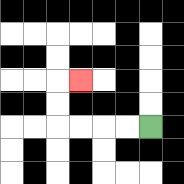{'start': '[6, 5]', 'end': '[3, 3]', 'path_directions': 'L,L,L,L,U,U,R', 'path_coordinates': '[[6, 5], [5, 5], [4, 5], [3, 5], [2, 5], [2, 4], [2, 3], [3, 3]]'}